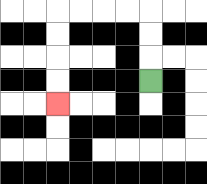{'start': '[6, 3]', 'end': '[2, 4]', 'path_directions': 'U,U,U,L,L,L,L,D,D,D,D', 'path_coordinates': '[[6, 3], [6, 2], [6, 1], [6, 0], [5, 0], [4, 0], [3, 0], [2, 0], [2, 1], [2, 2], [2, 3], [2, 4]]'}